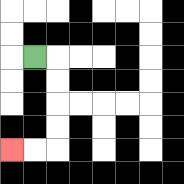{'start': '[1, 2]', 'end': '[0, 6]', 'path_directions': 'R,D,D,D,D,L,L', 'path_coordinates': '[[1, 2], [2, 2], [2, 3], [2, 4], [2, 5], [2, 6], [1, 6], [0, 6]]'}